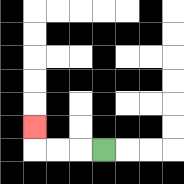{'start': '[4, 6]', 'end': '[1, 5]', 'path_directions': 'L,L,L,U', 'path_coordinates': '[[4, 6], [3, 6], [2, 6], [1, 6], [1, 5]]'}